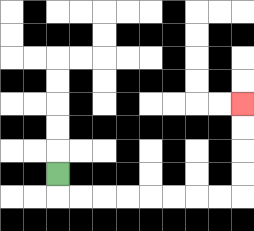{'start': '[2, 7]', 'end': '[10, 4]', 'path_directions': 'D,R,R,R,R,R,R,R,R,U,U,U,U', 'path_coordinates': '[[2, 7], [2, 8], [3, 8], [4, 8], [5, 8], [6, 8], [7, 8], [8, 8], [9, 8], [10, 8], [10, 7], [10, 6], [10, 5], [10, 4]]'}